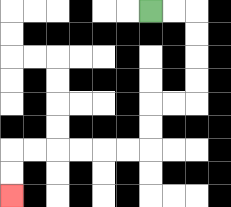{'start': '[6, 0]', 'end': '[0, 8]', 'path_directions': 'R,R,D,D,D,D,L,L,D,D,L,L,L,L,L,L,D,D', 'path_coordinates': '[[6, 0], [7, 0], [8, 0], [8, 1], [8, 2], [8, 3], [8, 4], [7, 4], [6, 4], [6, 5], [6, 6], [5, 6], [4, 6], [3, 6], [2, 6], [1, 6], [0, 6], [0, 7], [0, 8]]'}